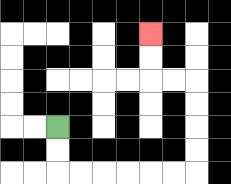{'start': '[2, 5]', 'end': '[6, 1]', 'path_directions': 'D,D,R,R,R,R,R,R,U,U,U,U,L,L,U,U', 'path_coordinates': '[[2, 5], [2, 6], [2, 7], [3, 7], [4, 7], [5, 7], [6, 7], [7, 7], [8, 7], [8, 6], [8, 5], [8, 4], [8, 3], [7, 3], [6, 3], [6, 2], [6, 1]]'}